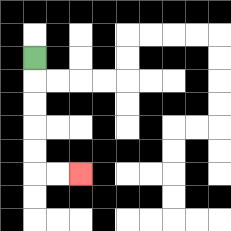{'start': '[1, 2]', 'end': '[3, 7]', 'path_directions': 'D,D,D,D,D,R,R', 'path_coordinates': '[[1, 2], [1, 3], [1, 4], [1, 5], [1, 6], [1, 7], [2, 7], [3, 7]]'}